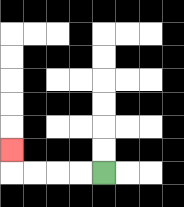{'start': '[4, 7]', 'end': '[0, 6]', 'path_directions': 'L,L,L,L,U', 'path_coordinates': '[[4, 7], [3, 7], [2, 7], [1, 7], [0, 7], [0, 6]]'}